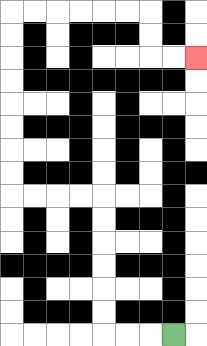{'start': '[7, 14]', 'end': '[8, 2]', 'path_directions': 'L,L,L,U,U,U,U,U,U,L,L,L,L,U,U,U,U,U,U,U,U,R,R,R,R,R,R,D,D,R,R', 'path_coordinates': '[[7, 14], [6, 14], [5, 14], [4, 14], [4, 13], [4, 12], [4, 11], [4, 10], [4, 9], [4, 8], [3, 8], [2, 8], [1, 8], [0, 8], [0, 7], [0, 6], [0, 5], [0, 4], [0, 3], [0, 2], [0, 1], [0, 0], [1, 0], [2, 0], [3, 0], [4, 0], [5, 0], [6, 0], [6, 1], [6, 2], [7, 2], [8, 2]]'}